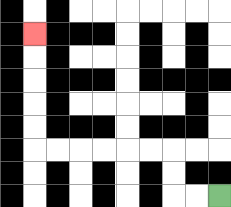{'start': '[9, 8]', 'end': '[1, 1]', 'path_directions': 'L,L,U,U,L,L,L,L,L,L,U,U,U,U,U', 'path_coordinates': '[[9, 8], [8, 8], [7, 8], [7, 7], [7, 6], [6, 6], [5, 6], [4, 6], [3, 6], [2, 6], [1, 6], [1, 5], [1, 4], [1, 3], [1, 2], [1, 1]]'}